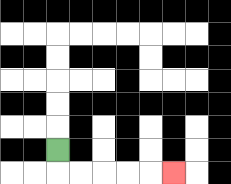{'start': '[2, 6]', 'end': '[7, 7]', 'path_directions': 'D,R,R,R,R,R', 'path_coordinates': '[[2, 6], [2, 7], [3, 7], [4, 7], [5, 7], [6, 7], [7, 7]]'}